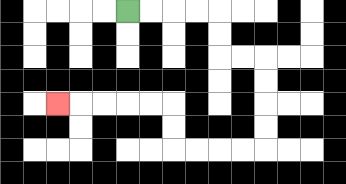{'start': '[5, 0]', 'end': '[2, 4]', 'path_directions': 'R,R,R,R,D,D,R,R,D,D,D,D,L,L,L,L,U,U,L,L,L,L,L', 'path_coordinates': '[[5, 0], [6, 0], [7, 0], [8, 0], [9, 0], [9, 1], [9, 2], [10, 2], [11, 2], [11, 3], [11, 4], [11, 5], [11, 6], [10, 6], [9, 6], [8, 6], [7, 6], [7, 5], [7, 4], [6, 4], [5, 4], [4, 4], [3, 4], [2, 4]]'}